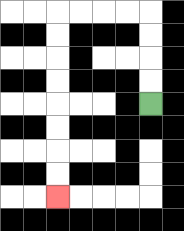{'start': '[6, 4]', 'end': '[2, 8]', 'path_directions': 'U,U,U,U,L,L,L,L,D,D,D,D,D,D,D,D', 'path_coordinates': '[[6, 4], [6, 3], [6, 2], [6, 1], [6, 0], [5, 0], [4, 0], [3, 0], [2, 0], [2, 1], [2, 2], [2, 3], [2, 4], [2, 5], [2, 6], [2, 7], [2, 8]]'}